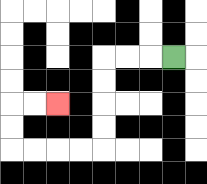{'start': '[7, 2]', 'end': '[2, 4]', 'path_directions': 'L,L,L,D,D,D,D,L,L,L,L,U,U,R,R', 'path_coordinates': '[[7, 2], [6, 2], [5, 2], [4, 2], [4, 3], [4, 4], [4, 5], [4, 6], [3, 6], [2, 6], [1, 6], [0, 6], [0, 5], [0, 4], [1, 4], [2, 4]]'}